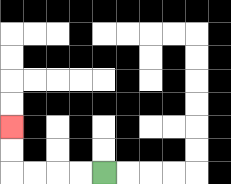{'start': '[4, 7]', 'end': '[0, 5]', 'path_directions': 'L,L,L,L,U,U', 'path_coordinates': '[[4, 7], [3, 7], [2, 7], [1, 7], [0, 7], [0, 6], [0, 5]]'}